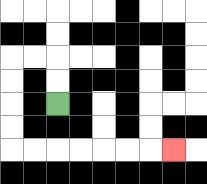{'start': '[2, 4]', 'end': '[7, 6]', 'path_directions': 'U,U,L,L,D,D,D,D,R,R,R,R,R,R,R', 'path_coordinates': '[[2, 4], [2, 3], [2, 2], [1, 2], [0, 2], [0, 3], [0, 4], [0, 5], [0, 6], [1, 6], [2, 6], [3, 6], [4, 6], [5, 6], [6, 6], [7, 6]]'}